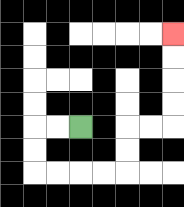{'start': '[3, 5]', 'end': '[7, 1]', 'path_directions': 'L,L,D,D,R,R,R,R,U,U,R,R,U,U,U,U', 'path_coordinates': '[[3, 5], [2, 5], [1, 5], [1, 6], [1, 7], [2, 7], [3, 7], [4, 7], [5, 7], [5, 6], [5, 5], [6, 5], [7, 5], [7, 4], [7, 3], [7, 2], [7, 1]]'}